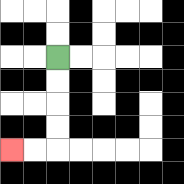{'start': '[2, 2]', 'end': '[0, 6]', 'path_directions': 'D,D,D,D,L,L', 'path_coordinates': '[[2, 2], [2, 3], [2, 4], [2, 5], [2, 6], [1, 6], [0, 6]]'}